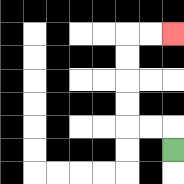{'start': '[7, 6]', 'end': '[7, 1]', 'path_directions': 'U,L,L,U,U,U,U,R,R', 'path_coordinates': '[[7, 6], [7, 5], [6, 5], [5, 5], [5, 4], [5, 3], [5, 2], [5, 1], [6, 1], [7, 1]]'}